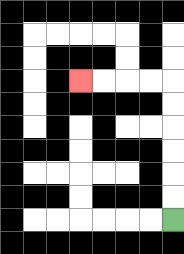{'start': '[7, 9]', 'end': '[3, 3]', 'path_directions': 'U,U,U,U,U,U,L,L,L,L', 'path_coordinates': '[[7, 9], [7, 8], [7, 7], [7, 6], [7, 5], [7, 4], [7, 3], [6, 3], [5, 3], [4, 3], [3, 3]]'}